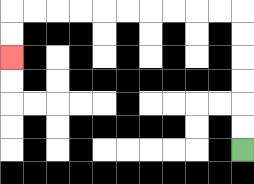{'start': '[10, 6]', 'end': '[0, 2]', 'path_directions': 'U,U,U,U,U,U,L,L,L,L,L,L,L,L,L,L,D,D', 'path_coordinates': '[[10, 6], [10, 5], [10, 4], [10, 3], [10, 2], [10, 1], [10, 0], [9, 0], [8, 0], [7, 0], [6, 0], [5, 0], [4, 0], [3, 0], [2, 0], [1, 0], [0, 0], [0, 1], [0, 2]]'}